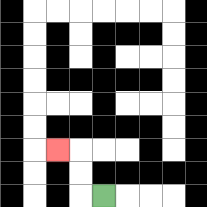{'start': '[4, 8]', 'end': '[2, 6]', 'path_directions': 'L,U,U,L', 'path_coordinates': '[[4, 8], [3, 8], [3, 7], [3, 6], [2, 6]]'}